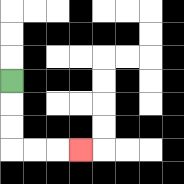{'start': '[0, 3]', 'end': '[3, 6]', 'path_directions': 'D,D,D,R,R,R', 'path_coordinates': '[[0, 3], [0, 4], [0, 5], [0, 6], [1, 6], [2, 6], [3, 6]]'}